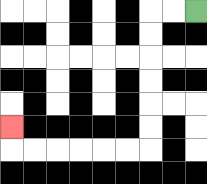{'start': '[8, 0]', 'end': '[0, 5]', 'path_directions': 'L,L,D,D,D,D,D,D,L,L,L,L,L,L,U', 'path_coordinates': '[[8, 0], [7, 0], [6, 0], [6, 1], [6, 2], [6, 3], [6, 4], [6, 5], [6, 6], [5, 6], [4, 6], [3, 6], [2, 6], [1, 6], [0, 6], [0, 5]]'}